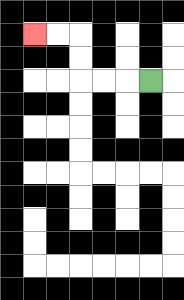{'start': '[6, 3]', 'end': '[1, 1]', 'path_directions': 'L,L,L,U,U,L,L', 'path_coordinates': '[[6, 3], [5, 3], [4, 3], [3, 3], [3, 2], [3, 1], [2, 1], [1, 1]]'}